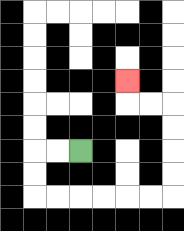{'start': '[3, 6]', 'end': '[5, 3]', 'path_directions': 'L,L,D,D,R,R,R,R,R,R,U,U,U,U,L,L,U', 'path_coordinates': '[[3, 6], [2, 6], [1, 6], [1, 7], [1, 8], [2, 8], [3, 8], [4, 8], [5, 8], [6, 8], [7, 8], [7, 7], [7, 6], [7, 5], [7, 4], [6, 4], [5, 4], [5, 3]]'}